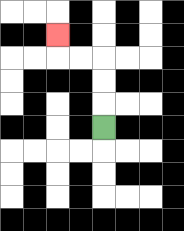{'start': '[4, 5]', 'end': '[2, 1]', 'path_directions': 'U,U,U,L,L,U', 'path_coordinates': '[[4, 5], [4, 4], [4, 3], [4, 2], [3, 2], [2, 2], [2, 1]]'}